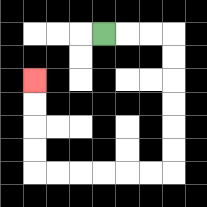{'start': '[4, 1]', 'end': '[1, 3]', 'path_directions': 'R,R,R,D,D,D,D,D,D,L,L,L,L,L,L,U,U,U,U', 'path_coordinates': '[[4, 1], [5, 1], [6, 1], [7, 1], [7, 2], [7, 3], [7, 4], [7, 5], [7, 6], [7, 7], [6, 7], [5, 7], [4, 7], [3, 7], [2, 7], [1, 7], [1, 6], [1, 5], [1, 4], [1, 3]]'}